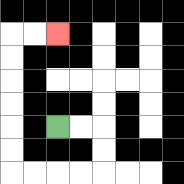{'start': '[2, 5]', 'end': '[2, 1]', 'path_directions': 'R,R,D,D,L,L,L,L,U,U,U,U,U,U,R,R', 'path_coordinates': '[[2, 5], [3, 5], [4, 5], [4, 6], [4, 7], [3, 7], [2, 7], [1, 7], [0, 7], [0, 6], [0, 5], [0, 4], [0, 3], [0, 2], [0, 1], [1, 1], [2, 1]]'}